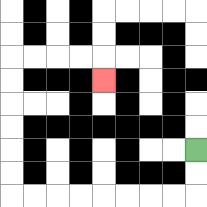{'start': '[8, 6]', 'end': '[4, 3]', 'path_directions': 'D,D,L,L,L,L,L,L,L,L,U,U,U,U,U,U,R,R,R,R,D', 'path_coordinates': '[[8, 6], [8, 7], [8, 8], [7, 8], [6, 8], [5, 8], [4, 8], [3, 8], [2, 8], [1, 8], [0, 8], [0, 7], [0, 6], [0, 5], [0, 4], [0, 3], [0, 2], [1, 2], [2, 2], [3, 2], [4, 2], [4, 3]]'}